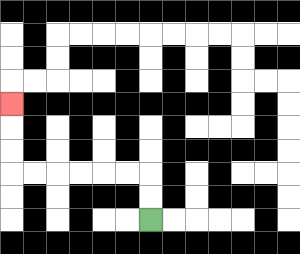{'start': '[6, 9]', 'end': '[0, 4]', 'path_directions': 'U,U,L,L,L,L,L,L,U,U,U', 'path_coordinates': '[[6, 9], [6, 8], [6, 7], [5, 7], [4, 7], [3, 7], [2, 7], [1, 7], [0, 7], [0, 6], [0, 5], [0, 4]]'}